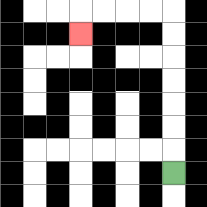{'start': '[7, 7]', 'end': '[3, 1]', 'path_directions': 'U,U,U,U,U,U,U,L,L,L,L,D', 'path_coordinates': '[[7, 7], [7, 6], [7, 5], [7, 4], [7, 3], [7, 2], [7, 1], [7, 0], [6, 0], [5, 0], [4, 0], [3, 0], [3, 1]]'}